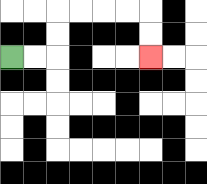{'start': '[0, 2]', 'end': '[6, 2]', 'path_directions': 'R,R,U,U,R,R,R,R,D,D', 'path_coordinates': '[[0, 2], [1, 2], [2, 2], [2, 1], [2, 0], [3, 0], [4, 0], [5, 0], [6, 0], [6, 1], [6, 2]]'}